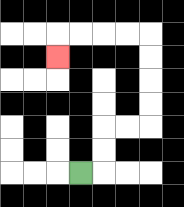{'start': '[3, 7]', 'end': '[2, 2]', 'path_directions': 'R,U,U,R,R,U,U,U,U,L,L,L,L,D', 'path_coordinates': '[[3, 7], [4, 7], [4, 6], [4, 5], [5, 5], [6, 5], [6, 4], [6, 3], [6, 2], [6, 1], [5, 1], [4, 1], [3, 1], [2, 1], [2, 2]]'}